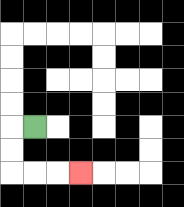{'start': '[1, 5]', 'end': '[3, 7]', 'path_directions': 'L,D,D,R,R,R', 'path_coordinates': '[[1, 5], [0, 5], [0, 6], [0, 7], [1, 7], [2, 7], [3, 7]]'}